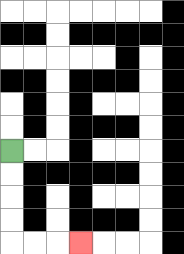{'start': '[0, 6]', 'end': '[3, 10]', 'path_directions': 'D,D,D,D,R,R,R', 'path_coordinates': '[[0, 6], [0, 7], [0, 8], [0, 9], [0, 10], [1, 10], [2, 10], [3, 10]]'}